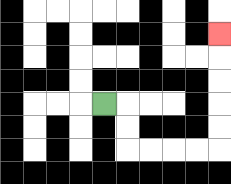{'start': '[4, 4]', 'end': '[9, 1]', 'path_directions': 'R,D,D,R,R,R,R,U,U,U,U,U', 'path_coordinates': '[[4, 4], [5, 4], [5, 5], [5, 6], [6, 6], [7, 6], [8, 6], [9, 6], [9, 5], [9, 4], [9, 3], [9, 2], [9, 1]]'}